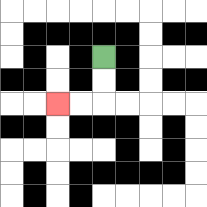{'start': '[4, 2]', 'end': '[2, 4]', 'path_directions': 'D,D,L,L', 'path_coordinates': '[[4, 2], [4, 3], [4, 4], [3, 4], [2, 4]]'}